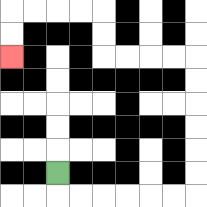{'start': '[2, 7]', 'end': '[0, 2]', 'path_directions': 'D,R,R,R,R,R,R,U,U,U,U,U,U,L,L,L,L,U,U,L,L,L,L,D,D', 'path_coordinates': '[[2, 7], [2, 8], [3, 8], [4, 8], [5, 8], [6, 8], [7, 8], [8, 8], [8, 7], [8, 6], [8, 5], [8, 4], [8, 3], [8, 2], [7, 2], [6, 2], [5, 2], [4, 2], [4, 1], [4, 0], [3, 0], [2, 0], [1, 0], [0, 0], [0, 1], [0, 2]]'}